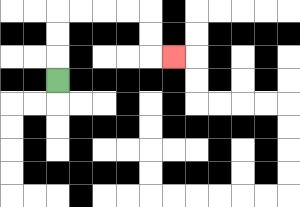{'start': '[2, 3]', 'end': '[7, 2]', 'path_directions': 'U,U,U,R,R,R,R,D,D,R', 'path_coordinates': '[[2, 3], [2, 2], [2, 1], [2, 0], [3, 0], [4, 0], [5, 0], [6, 0], [6, 1], [6, 2], [7, 2]]'}